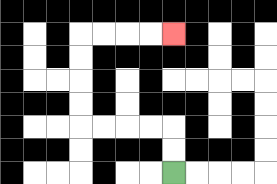{'start': '[7, 7]', 'end': '[7, 1]', 'path_directions': 'U,U,L,L,L,L,U,U,U,U,R,R,R,R', 'path_coordinates': '[[7, 7], [7, 6], [7, 5], [6, 5], [5, 5], [4, 5], [3, 5], [3, 4], [3, 3], [3, 2], [3, 1], [4, 1], [5, 1], [6, 1], [7, 1]]'}